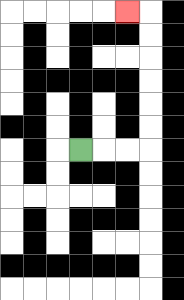{'start': '[3, 6]', 'end': '[5, 0]', 'path_directions': 'R,R,R,U,U,U,U,U,U,L', 'path_coordinates': '[[3, 6], [4, 6], [5, 6], [6, 6], [6, 5], [6, 4], [6, 3], [6, 2], [6, 1], [6, 0], [5, 0]]'}